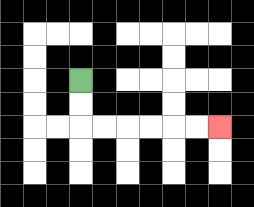{'start': '[3, 3]', 'end': '[9, 5]', 'path_directions': 'D,D,R,R,R,R,R,R', 'path_coordinates': '[[3, 3], [3, 4], [3, 5], [4, 5], [5, 5], [6, 5], [7, 5], [8, 5], [9, 5]]'}